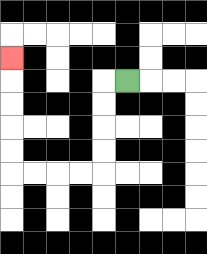{'start': '[5, 3]', 'end': '[0, 2]', 'path_directions': 'L,D,D,D,D,L,L,L,L,U,U,U,U,U', 'path_coordinates': '[[5, 3], [4, 3], [4, 4], [4, 5], [4, 6], [4, 7], [3, 7], [2, 7], [1, 7], [0, 7], [0, 6], [0, 5], [0, 4], [0, 3], [0, 2]]'}